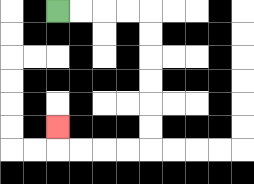{'start': '[2, 0]', 'end': '[2, 5]', 'path_directions': 'R,R,R,R,D,D,D,D,D,D,L,L,L,L,U', 'path_coordinates': '[[2, 0], [3, 0], [4, 0], [5, 0], [6, 0], [6, 1], [6, 2], [6, 3], [6, 4], [6, 5], [6, 6], [5, 6], [4, 6], [3, 6], [2, 6], [2, 5]]'}